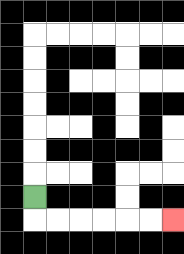{'start': '[1, 8]', 'end': '[7, 9]', 'path_directions': 'D,R,R,R,R,R,R', 'path_coordinates': '[[1, 8], [1, 9], [2, 9], [3, 9], [4, 9], [5, 9], [6, 9], [7, 9]]'}